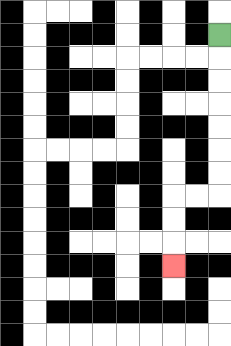{'start': '[9, 1]', 'end': '[7, 11]', 'path_directions': 'D,D,D,D,D,D,D,L,L,D,D,D', 'path_coordinates': '[[9, 1], [9, 2], [9, 3], [9, 4], [9, 5], [9, 6], [9, 7], [9, 8], [8, 8], [7, 8], [7, 9], [7, 10], [7, 11]]'}